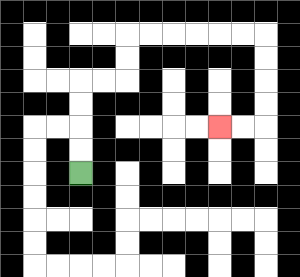{'start': '[3, 7]', 'end': '[9, 5]', 'path_directions': 'U,U,U,U,R,R,U,U,R,R,R,R,R,R,D,D,D,D,L,L', 'path_coordinates': '[[3, 7], [3, 6], [3, 5], [3, 4], [3, 3], [4, 3], [5, 3], [5, 2], [5, 1], [6, 1], [7, 1], [8, 1], [9, 1], [10, 1], [11, 1], [11, 2], [11, 3], [11, 4], [11, 5], [10, 5], [9, 5]]'}